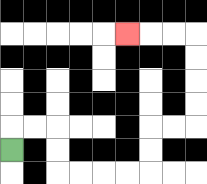{'start': '[0, 6]', 'end': '[5, 1]', 'path_directions': 'U,R,R,D,D,R,R,R,R,U,U,R,R,U,U,U,U,L,L,L', 'path_coordinates': '[[0, 6], [0, 5], [1, 5], [2, 5], [2, 6], [2, 7], [3, 7], [4, 7], [5, 7], [6, 7], [6, 6], [6, 5], [7, 5], [8, 5], [8, 4], [8, 3], [8, 2], [8, 1], [7, 1], [6, 1], [5, 1]]'}